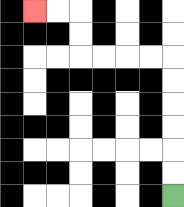{'start': '[7, 8]', 'end': '[1, 0]', 'path_directions': 'U,U,U,U,U,U,L,L,L,L,U,U,L,L', 'path_coordinates': '[[7, 8], [7, 7], [7, 6], [7, 5], [7, 4], [7, 3], [7, 2], [6, 2], [5, 2], [4, 2], [3, 2], [3, 1], [3, 0], [2, 0], [1, 0]]'}